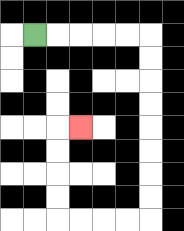{'start': '[1, 1]', 'end': '[3, 5]', 'path_directions': 'R,R,R,R,R,D,D,D,D,D,D,D,D,L,L,L,L,U,U,U,U,R', 'path_coordinates': '[[1, 1], [2, 1], [3, 1], [4, 1], [5, 1], [6, 1], [6, 2], [6, 3], [6, 4], [6, 5], [6, 6], [6, 7], [6, 8], [6, 9], [5, 9], [4, 9], [3, 9], [2, 9], [2, 8], [2, 7], [2, 6], [2, 5], [3, 5]]'}